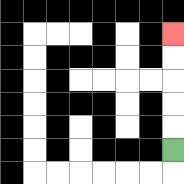{'start': '[7, 6]', 'end': '[7, 1]', 'path_directions': 'U,U,U,U,U', 'path_coordinates': '[[7, 6], [7, 5], [7, 4], [7, 3], [7, 2], [7, 1]]'}